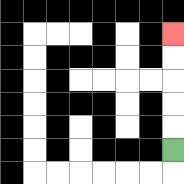{'start': '[7, 6]', 'end': '[7, 1]', 'path_directions': 'U,U,U,U,U', 'path_coordinates': '[[7, 6], [7, 5], [7, 4], [7, 3], [7, 2], [7, 1]]'}